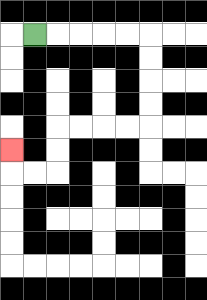{'start': '[1, 1]', 'end': '[0, 6]', 'path_directions': 'R,R,R,R,R,D,D,D,D,L,L,L,L,D,D,L,L,U', 'path_coordinates': '[[1, 1], [2, 1], [3, 1], [4, 1], [5, 1], [6, 1], [6, 2], [6, 3], [6, 4], [6, 5], [5, 5], [4, 5], [3, 5], [2, 5], [2, 6], [2, 7], [1, 7], [0, 7], [0, 6]]'}